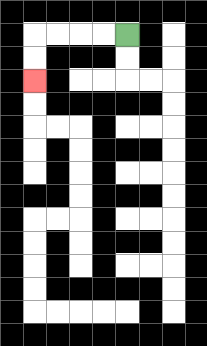{'start': '[5, 1]', 'end': '[1, 3]', 'path_directions': 'L,L,L,L,D,D', 'path_coordinates': '[[5, 1], [4, 1], [3, 1], [2, 1], [1, 1], [1, 2], [1, 3]]'}